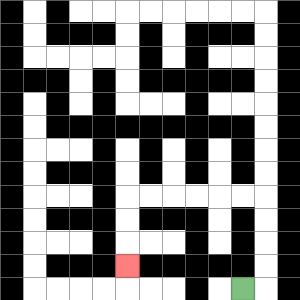{'start': '[10, 12]', 'end': '[5, 11]', 'path_directions': 'R,U,U,U,U,L,L,L,L,L,L,D,D,D', 'path_coordinates': '[[10, 12], [11, 12], [11, 11], [11, 10], [11, 9], [11, 8], [10, 8], [9, 8], [8, 8], [7, 8], [6, 8], [5, 8], [5, 9], [5, 10], [5, 11]]'}